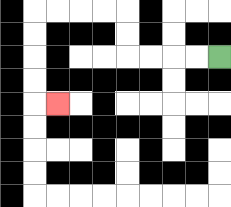{'start': '[9, 2]', 'end': '[2, 4]', 'path_directions': 'L,L,L,L,U,U,L,L,L,L,D,D,D,D,R', 'path_coordinates': '[[9, 2], [8, 2], [7, 2], [6, 2], [5, 2], [5, 1], [5, 0], [4, 0], [3, 0], [2, 0], [1, 0], [1, 1], [1, 2], [1, 3], [1, 4], [2, 4]]'}